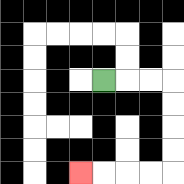{'start': '[4, 3]', 'end': '[3, 7]', 'path_directions': 'R,R,R,D,D,D,D,L,L,L,L', 'path_coordinates': '[[4, 3], [5, 3], [6, 3], [7, 3], [7, 4], [7, 5], [7, 6], [7, 7], [6, 7], [5, 7], [4, 7], [3, 7]]'}